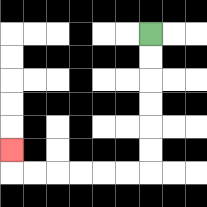{'start': '[6, 1]', 'end': '[0, 6]', 'path_directions': 'D,D,D,D,D,D,L,L,L,L,L,L,U', 'path_coordinates': '[[6, 1], [6, 2], [6, 3], [6, 4], [6, 5], [6, 6], [6, 7], [5, 7], [4, 7], [3, 7], [2, 7], [1, 7], [0, 7], [0, 6]]'}